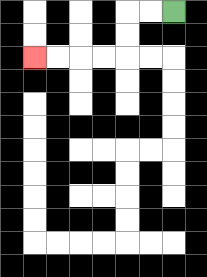{'start': '[7, 0]', 'end': '[1, 2]', 'path_directions': 'L,L,D,D,L,L,L,L', 'path_coordinates': '[[7, 0], [6, 0], [5, 0], [5, 1], [5, 2], [4, 2], [3, 2], [2, 2], [1, 2]]'}